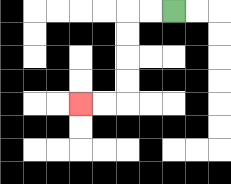{'start': '[7, 0]', 'end': '[3, 4]', 'path_directions': 'L,L,D,D,D,D,L,L', 'path_coordinates': '[[7, 0], [6, 0], [5, 0], [5, 1], [5, 2], [5, 3], [5, 4], [4, 4], [3, 4]]'}